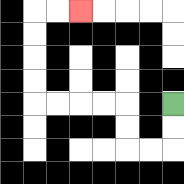{'start': '[7, 4]', 'end': '[3, 0]', 'path_directions': 'D,D,L,L,U,U,L,L,L,L,U,U,U,U,R,R', 'path_coordinates': '[[7, 4], [7, 5], [7, 6], [6, 6], [5, 6], [5, 5], [5, 4], [4, 4], [3, 4], [2, 4], [1, 4], [1, 3], [1, 2], [1, 1], [1, 0], [2, 0], [3, 0]]'}